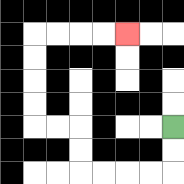{'start': '[7, 5]', 'end': '[5, 1]', 'path_directions': 'D,D,L,L,L,L,U,U,L,L,U,U,U,U,R,R,R,R', 'path_coordinates': '[[7, 5], [7, 6], [7, 7], [6, 7], [5, 7], [4, 7], [3, 7], [3, 6], [3, 5], [2, 5], [1, 5], [1, 4], [1, 3], [1, 2], [1, 1], [2, 1], [3, 1], [4, 1], [5, 1]]'}